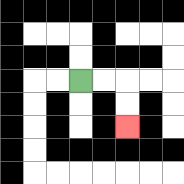{'start': '[3, 3]', 'end': '[5, 5]', 'path_directions': 'R,R,D,D', 'path_coordinates': '[[3, 3], [4, 3], [5, 3], [5, 4], [5, 5]]'}